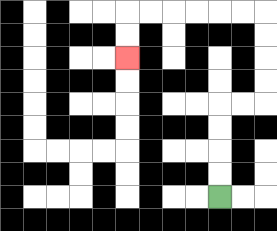{'start': '[9, 8]', 'end': '[5, 2]', 'path_directions': 'U,U,U,U,R,R,U,U,U,U,L,L,L,L,L,L,D,D', 'path_coordinates': '[[9, 8], [9, 7], [9, 6], [9, 5], [9, 4], [10, 4], [11, 4], [11, 3], [11, 2], [11, 1], [11, 0], [10, 0], [9, 0], [8, 0], [7, 0], [6, 0], [5, 0], [5, 1], [5, 2]]'}